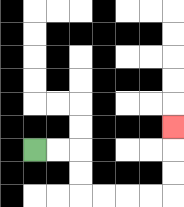{'start': '[1, 6]', 'end': '[7, 5]', 'path_directions': 'R,R,D,D,R,R,R,R,U,U,U', 'path_coordinates': '[[1, 6], [2, 6], [3, 6], [3, 7], [3, 8], [4, 8], [5, 8], [6, 8], [7, 8], [7, 7], [7, 6], [7, 5]]'}